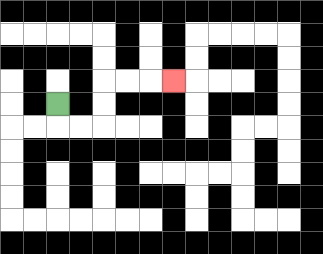{'start': '[2, 4]', 'end': '[7, 3]', 'path_directions': 'D,R,R,U,U,R,R,R', 'path_coordinates': '[[2, 4], [2, 5], [3, 5], [4, 5], [4, 4], [4, 3], [5, 3], [6, 3], [7, 3]]'}